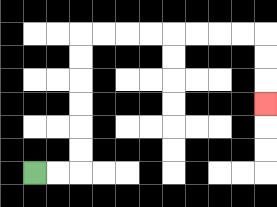{'start': '[1, 7]', 'end': '[11, 4]', 'path_directions': 'R,R,U,U,U,U,U,U,R,R,R,R,R,R,R,R,D,D,D', 'path_coordinates': '[[1, 7], [2, 7], [3, 7], [3, 6], [3, 5], [3, 4], [3, 3], [3, 2], [3, 1], [4, 1], [5, 1], [6, 1], [7, 1], [8, 1], [9, 1], [10, 1], [11, 1], [11, 2], [11, 3], [11, 4]]'}